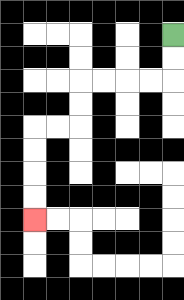{'start': '[7, 1]', 'end': '[1, 9]', 'path_directions': 'D,D,L,L,L,L,D,D,L,L,D,D,D,D', 'path_coordinates': '[[7, 1], [7, 2], [7, 3], [6, 3], [5, 3], [4, 3], [3, 3], [3, 4], [3, 5], [2, 5], [1, 5], [1, 6], [1, 7], [1, 8], [1, 9]]'}